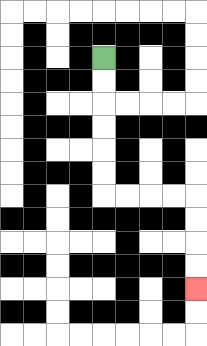{'start': '[4, 2]', 'end': '[8, 12]', 'path_directions': 'D,D,D,D,D,D,R,R,R,R,D,D,D,D', 'path_coordinates': '[[4, 2], [4, 3], [4, 4], [4, 5], [4, 6], [4, 7], [4, 8], [5, 8], [6, 8], [7, 8], [8, 8], [8, 9], [8, 10], [8, 11], [8, 12]]'}